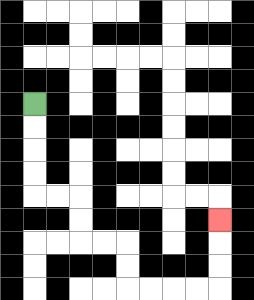{'start': '[1, 4]', 'end': '[9, 9]', 'path_directions': 'D,D,D,D,R,R,D,D,R,R,D,D,R,R,R,R,U,U,U', 'path_coordinates': '[[1, 4], [1, 5], [1, 6], [1, 7], [1, 8], [2, 8], [3, 8], [3, 9], [3, 10], [4, 10], [5, 10], [5, 11], [5, 12], [6, 12], [7, 12], [8, 12], [9, 12], [9, 11], [9, 10], [9, 9]]'}